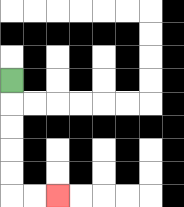{'start': '[0, 3]', 'end': '[2, 8]', 'path_directions': 'D,D,D,D,D,R,R', 'path_coordinates': '[[0, 3], [0, 4], [0, 5], [0, 6], [0, 7], [0, 8], [1, 8], [2, 8]]'}